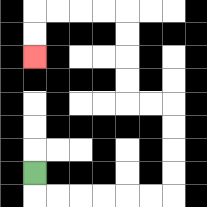{'start': '[1, 7]', 'end': '[1, 2]', 'path_directions': 'D,R,R,R,R,R,R,U,U,U,U,L,L,U,U,U,U,L,L,L,L,D,D', 'path_coordinates': '[[1, 7], [1, 8], [2, 8], [3, 8], [4, 8], [5, 8], [6, 8], [7, 8], [7, 7], [7, 6], [7, 5], [7, 4], [6, 4], [5, 4], [5, 3], [5, 2], [5, 1], [5, 0], [4, 0], [3, 0], [2, 0], [1, 0], [1, 1], [1, 2]]'}